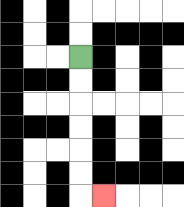{'start': '[3, 2]', 'end': '[4, 8]', 'path_directions': 'D,D,D,D,D,D,R', 'path_coordinates': '[[3, 2], [3, 3], [3, 4], [3, 5], [3, 6], [3, 7], [3, 8], [4, 8]]'}